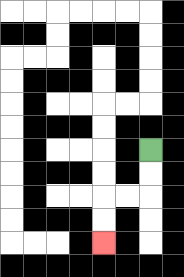{'start': '[6, 6]', 'end': '[4, 10]', 'path_directions': 'D,D,L,L,D,D', 'path_coordinates': '[[6, 6], [6, 7], [6, 8], [5, 8], [4, 8], [4, 9], [4, 10]]'}